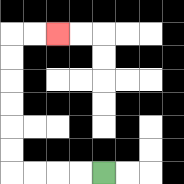{'start': '[4, 7]', 'end': '[2, 1]', 'path_directions': 'L,L,L,L,U,U,U,U,U,U,R,R', 'path_coordinates': '[[4, 7], [3, 7], [2, 7], [1, 7], [0, 7], [0, 6], [0, 5], [0, 4], [0, 3], [0, 2], [0, 1], [1, 1], [2, 1]]'}